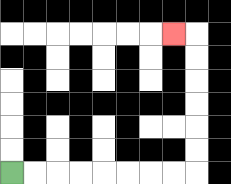{'start': '[0, 7]', 'end': '[7, 1]', 'path_directions': 'R,R,R,R,R,R,R,R,U,U,U,U,U,U,L', 'path_coordinates': '[[0, 7], [1, 7], [2, 7], [3, 7], [4, 7], [5, 7], [6, 7], [7, 7], [8, 7], [8, 6], [8, 5], [8, 4], [8, 3], [8, 2], [8, 1], [7, 1]]'}